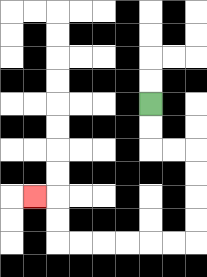{'start': '[6, 4]', 'end': '[1, 8]', 'path_directions': 'D,D,R,R,D,D,D,D,L,L,L,L,L,L,U,U,L', 'path_coordinates': '[[6, 4], [6, 5], [6, 6], [7, 6], [8, 6], [8, 7], [8, 8], [8, 9], [8, 10], [7, 10], [6, 10], [5, 10], [4, 10], [3, 10], [2, 10], [2, 9], [2, 8], [1, 8]]'}